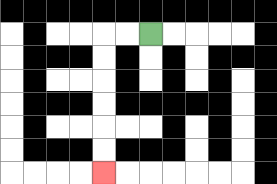{'start': '[6, 1]', 'end': '[4, 7]', 'path_directions': 'L,L,D,D,D,D,D,D', 'path_coordinates': '[[6, 1], [5, 1], [4, 1], [4, 2], [4, 3], [4, 4], [4, 5], [4, 6], [4, 7]]'}